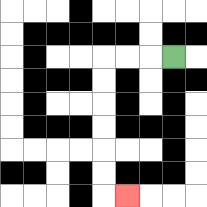{'start': '[7, 2]', 'end': '[5, 8]', 'path_directions': 'L,L,L,D,D,D,D,D,D,R', 'path_coordinates': '[[7, 2], [6, 2], [5, 2], [4, 2], [4, 3], [4, 4], [4, 5], [4, 6], [4, 7], [4, 8], [5, 8]]'}